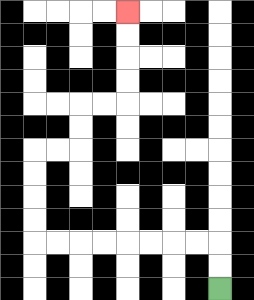{'start': '[9, 12]', 'end': '[5, 0]', 'path_directions': 'U,U,L,L,L,L,L,L,L,L,U,U,U,U,R,R,U,U,R,R,U,U,U,U', 'path_coordinates': '[[9, 12], [9, 11], [9, 10], [8, 10], [7, 10], [6, 10], [5, 10], [4, 10], [3, 10], [2, 10], [1, 10], [1, 9], [1, 8], [1, 7], [1, 6], [2, 6], [3, 6], [3, 5], [3, 4], [4, 4], [5, 4], [5, 3], [5, 2], [5, 1], [5, 0]]'}